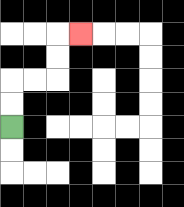{'start': '[0, 5]', 'end': '[3, 1]', 'path_directions': 'U,U,R,R,U,U,R', 'path_coordinates': '[[0, 5], [0, 4], [0, 3], [1, 3], [2, 3], [2, 2], [2, 1], [3, 1]]'}